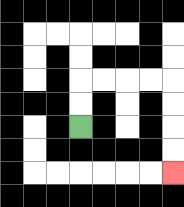{'start': '[3, 5]', 'end': '[7, 7]', 'path_directions': 'U,U,R,R,R,R,D,D,D,D', 'path_coordinates': '[[3, 5], [3, 4], [3, 3], [4, 3], [5, 3], [6, 3], [7, 3], [7, 4], [7, 5], [7, 6], [7, 7]]'}